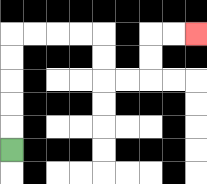{'start': '[0, 6]', 'end': '[8, 1]', 'path_directions': 'U,U,U,U,U,R,R,R,R,D,D,R,R,U,U,R,R', 'path_coordinates': '[[0, 6], [0, 5], [0, 4], [0, 3], [0, 2], [0, 1], [1, 1], [2, 1], [3, 1], [4, 1], [4, 2], [4, 3], [5, 3], [6, 3], [6, 2], [6, 1], [7, 1], [8, 1]]'}